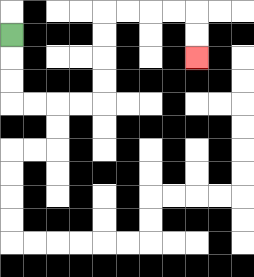{'start': '[0, 1]', 'end': '[8, 2]', 'path_directions': 'D,D,D,R,R,R,R,U,U,U,U,R,R,R,R,D,D', 'path_coordinates': '[[0, 1], [0, 2], [0, 3], [0, 4], [1, 4], [2, 4], [3, 4], [4, 4], [4, 3], [4, 2], [4, 1], [4, 0], [5, 0], [6, 0], [7, 0], [8, 0], [8, 1], [8, 2]]'}